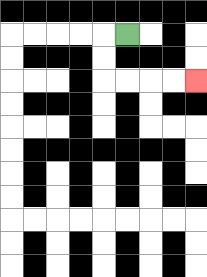{'start': '[5, 1]', 'end': '[8, 3]', 'path_directions': 'L,D,D,R,R,R,R', 'path_coordinates': '[[5, 1], [4, 1], [4, 2], [4, 3], [5, 3], [6, 3], [7, 3], [8, 3]]'}